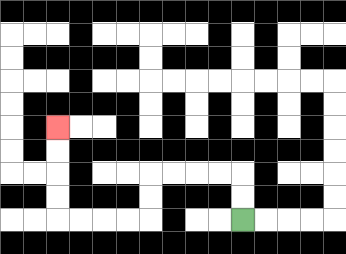{'start': '[10, 9]', 'end': '[2, 5]', 'path_directions': 'U,U,L,L,L,L,D,D,L,L,L,L,U,U,U,U', 'path_coordinates': '[[10, 9], [10, 8], [10, 7], [9, 7], [8, 7], [7, 7], [6, 7], [6, 8], [6, 9], [5, 9], [4, 9], [3, 9], [2, 9], [2, 8], [2, 7], [2, 6], [2, 5]]'}